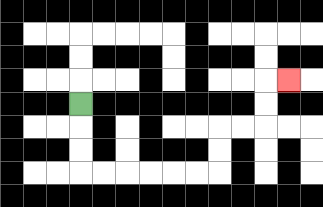{'start': '[3, 4]', 'end': '[12, 3]', 'path_directions': 'D,D,D,R,R,R,R,R,R,U,U,R,R,U,U,R', 'path_coordinates': '[[3, 4], [3, 5], [3, 6], [3, 7], [4, 7], [5, 7], [6, 7], [7, 7], [8, 7], [9, 7], [9, 6], [9, 5], [10, 5], [11, 5], [11, 4], [11, 3], [12, 3]]'}